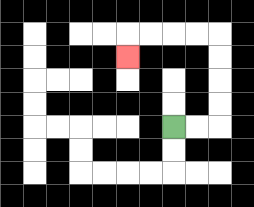{'start': '[7, 5]', 'end': '[5, 2]', 'path_directions': 'R,R,U,U,U,U,L,L,L,L,D', 'path_coordinates': '[[7, 5], [8, 5], [9, 5], [9, 4], [9, 3], [9, 2], [9, 1], [8, 1], [7, 1], [6, 1], [5, 1], [5, 2]]'}